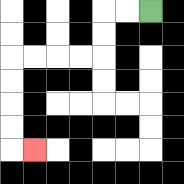{'start': '[6, 0]', 'end': '[1, 6]', 'path_directions': 'L,L,D,D,L,L,L,L,D,D,D,D,R', 'path_coordinates': '[[6, 0], [5, 0], [4, 0], [4, 1], [4, 2], [3, 2], [2, 2], [1, 2], [0, 2], [0, 3], [0, 4], [0, 5], [0, 6], [1, 6]]'}